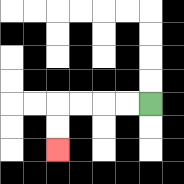{'start': '[6, 4]', 'end': '[2, 6]', 'path_directions': 'L,L,L,L,D,D', 'path_coordinates': '[[6, 4], [5, 4], [4, 4], [3, 4], [2, 4], [2, 5], [2, 6]]'}